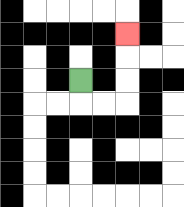{'start': '[3, 3]', 'end': '[5, 1]', 'path_directions': 'D,R,R,U,U,U', 'path_coordinates': '[[3, 3], [3, 4], [4, 4], [5, 4], [5, 3], [5, 2], [5, 1]]'}